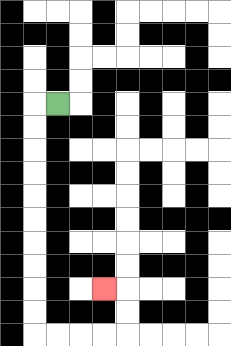{'start': '[2, 4]', 'end': '[4, 12]', 'path_directions': 'L,D,D,D,D,D,D,D,D,D,D,R,R,R,R,U,U,L', 'path_coordinates': '[[2, 4], [1, 4], [1, 5], [1, 6], [1, 7], [1, 8], [1, 9], [1, 10], [1, 11], [1, 12], [1, 13], [1, 14], [2, 14], [3, 14], [4, 14], [5, 14], [5, 13], [5, 12], [4, 12]]'}